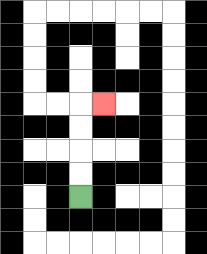{'start': '[3, 8]', 'end': '[4, 4]', 'path_directions': 'U,U,U,U,R', 'path_coordinates': '[[3, 8], [3, 7], [3, 6], [3, 5], [3, 4], [4, 4]]'}